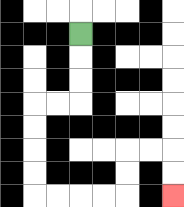{'start': '[3, 1]', 'end': '[7, 8]', 'path_directions': 'D,D,D,L,L,D,D,D,D,R,R,R,R,U,U,R,R,D,D', 'path_coordinates': '[[3, 1], [3, 2], [3, 3], [3, 4], [2, 4], [1, 4], [1, 5], [1, 6], [1, 7], [1, 8], [2, 8], [3, 8], [4, 8], [5, 8], [5, 7], [5, 6], [6, 6], [7, 6], [7, 7], [7, 8]]'}